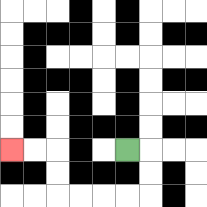{'start': '[5, 6]', 'end': '[0, 6]', 'path_directions': 'R,D,D,L,L,L,L,U,U,L,L', 'path_coordinates': '[[5, 6], [6, 6], [6, 7], [6, 8], [5, 8], [4, 8], [3, 8], [2, 8], [2, 7], [2, 6], [1, 6], [0, 6]]'}